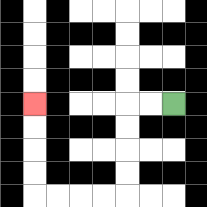{'start': '[7, 4]', 'end': '[1, 4]', 'path_directions': 'L,L,D,D,D,D,L,L,L,L,U,U,U,U', 'path_coordinates': '[[7, 4], [6, 4], [5, 4], [5, 5], [5, 6], [5, 7], [5, 8], [4, 8], [3, 8], [2, 8], [1, 8], [1, 7], [1, 6], [1, 5], [1, 4]]'}